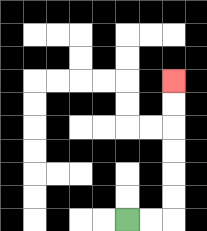{'start': '[5, 9]', 'end': '[7, 3]', 'path_directions': 'R,R,U,U,U,U,U,U', 'path_coordinates': '[[5, 9], [6, 9], [7, 9], [7, 8], [7, 7], [7, 6], [7, 5], [7, 4], [7, 3]]'}